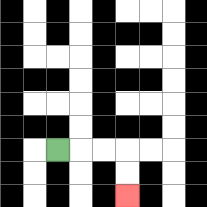{'start': '[2, 6]', 'end': '[5, 8]', 'path_directions': 'R,R,R,D,D', 'path_coordinates': '[[2, 6], [3, 6], [4, 6], [5, 6], [5, 7], [5, 8]]'}